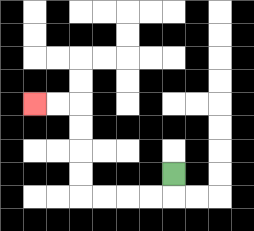{'start': '[7, 7]', 'end': '[1, 4]', 'path_directions': 'D,L,L,L,L,U,U,U,U,L,L', 'path_coordinates': '[[7, 7], [7, 8], [6, 8], [5, 8], [4, 8], [3, 8], [3, 7], [3, 6], [3, 5], [3, 4], [2, 4], [1, 4]]'}